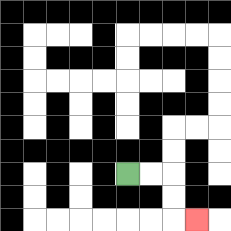{'start': '[5, 7]', 'end': '[8, 9]', 'path_directions': 'R,R,D,D,R', 'path_coordinates': '[[5, 7], [6, 7], [7, 7], [7, 8], [7, 9], [8, 9]]'}